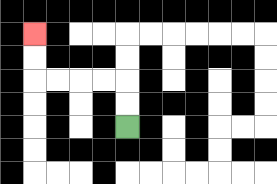{'start': '[5, 5]', 'end': '[1, 1]', 'path_directions': 'U,U,L,L,L,L,U,U', 'path_coordinates': '[[5, 5], [5, 4], [5, 3], [4, 3], [3, 3], [2, 3], [1, 3], [1, 2], [1, 1]]'}